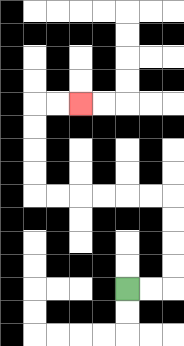{'start': '[5, 12]', 'end': '[3, 4]', 'path_directions': 'R,R,U,U,U,U,L,L,L,L,L,L,U,U,U,U,R,R', 'path_coordinates': '[[5, 12], [6, 12], [7, 12], [7, 11], [7, 10], [7, 9], [7, 8], [6, 8], [5, 8], [4, 8], [3, 8], [2, 8], [1, 8], [1, 7], [1, 6], [1, 5], [1, 4], [2, 4], [3, 4]]'}